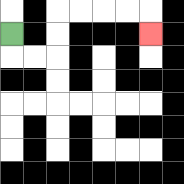{'start': '[0, 1]', 'end': '[6, 1]', 'path_directions': 'D,R,R,U,U,R,R,R,R,D', 'path_coordinates': '[[0, 1], [0, 2], [1, 2], [2, 2], [2, 1], [2, 0], [3, 0], [4, 0], [5, 0], [6, 0], [6, 1]]'}